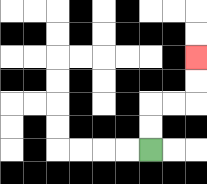{'start': '[6, 6]', 'end': '[8, 2]', 'path_directions': 'U,U,R,R,U,U', 'path_coordinates': '[[6, 6], [6, 5], [6, 4], [7, 4], [8, 4], [8, 3], [8, 2]]'}